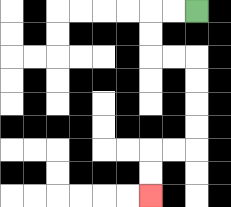{'start': '[8, 0]', 'end': '[6, 8]', 'path_directions': 'L,L,D,D,R,R,D,D,D,D,L,L,D,D', 'path_coordinates': '[[8, 0], [7, 0], [6, 0], [6, 1], [6, 2], [7, 2], [8, 2], [8, 3], [8, 4], [8, 5], [8, 6], [7, 6], [6, 6], [6, 7], [6, 8]]'}